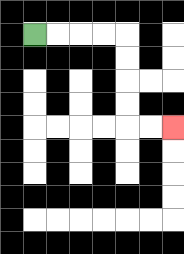{'start': '[1, 1]', 'end': '[7, 5]', 'path_directions': 'R,R,R,R,D,D,D,D,R,R', 'path_coordinates': '[[1, 1], [2, 1], [3, 1], [4, 1], [5, 1], [5, 2], [5, 3], [5, 4], [5, 5], [6, 5], [7, 5]]'}